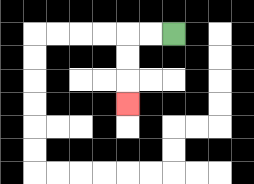{'start': '[7, 1]', 'end': '[5, 4]', 'path_directions': 'L,L,D,D,D', 'path_coordinates': '[[7, 1], [6, 1], [5, 1], [5, 2], [5, 3], [5, 4]]'}